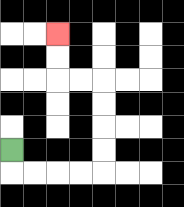{'start': '[0, 6]', 'end': '[2, 1]', 'path_directions': 'D,R,R,R,R,U,U,U,U,L,L,U,U', 'path_coordinates': '[[0, 6], [0, 7], [1, 7], [2, 7], [3, 7], [4, 7], [4, 6], [4, 5], [4, 4], [4, 3], [3, 3], [2, 3], [2, 2], [2, 1]]'}